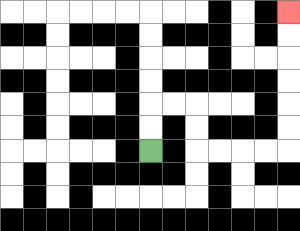{'start': '[6, 6]', 'end': '[12, 0]', 'path_directions': 'U,U,R,R,D,D,R,R,R,R,U,U,U,U,U,U', 'path_coordinates': '[[6, 6], [6, 5], [6, 4], [7, 4], [8, 4], [8, 5], [8, 6], [9, 6], [10, 6], [11, 6], [12, 6], [12, 5], [12, 4], [12, 3], [12, 2], [12, 1], [12, 0]]'}